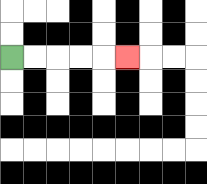{'start': '[0, 2]', 'end': '[5, 2]', 'path_directions': 'R,R,R,R,R', 'path_coordinates': '[[0, 2], [1, 2], [2, 2], [3, 2], [4, 2], [5, 2]]'}